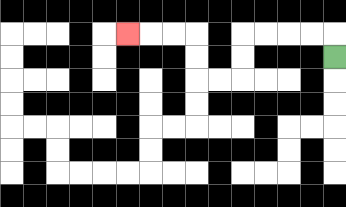{'start': '[14, 2]', 'end': '[5, 1]', 'path_directions': 'U,L,L,L,L,D,D,L,L,U,U,L,L,L', 'path_coordinates': '[[14, 2], [14, 1], [13, 1], [12, 1], [11, 1], [10, 1], [10, 2], [10, 3], [9, 3], [8, 3], [8, 2], [8, 1], [7, 1], [6, 1], [5, 1]]'}